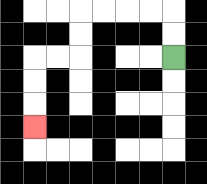{'start': '[7, 2]', 'end': '[1, 5]', 'path_directions': 'U,U,L,L,L,L,D,D,L,L,D,D,D', 'path_coordinates': '[[7, 2], [7, 1], [7, 0], [6, 0], [5, 0], [4, 0], [3, 0], [3, 1], [3, 2], [2, 2], [1, 2], [1, 3], [1, 4], [1, 5]]'}